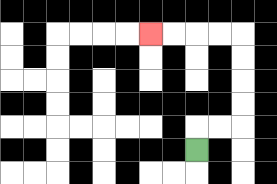{'start': '[8, 6]', 'end': '[6, 1]', 'path_directions': 'U,R,R,U,U,U,U,L,L,L,L', 'path_coordinates': '[[8, 6], [8, 5], [9, 5], [10, 5], [10, 4], [10, 3], [10, 2], [10, 1], [9, 1], [8, 1], [7, 1], [6, 1]]'}